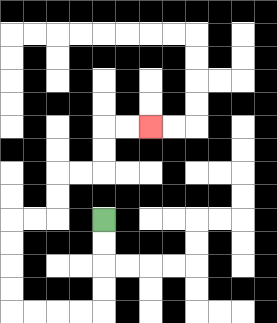{'start': '[4, 9]', 'end': '[6, 5]', 'path_directions': 'D,D,D,D,L,L,L,L,U,U,U,U,R,R,U,U,R,R,U,U,R,R', 'path_coordinates': '[[4, 9], [4, 10], [4, 11], [4, 12], [4, 13], [3, 13], [2, 13], [1, 13], [0, 13], [0, 12], [0, 11], [0, 10], [0, 9], [1, 9], [2, 9], [2, 8], [2, 7], [3, 7], [4, 7], [4, 6], [4, 5], [5, 5], [6, 5]]'}